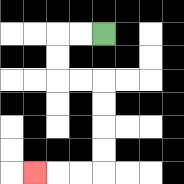{'start': '[4, 1]', 'end': '[1, 7]', 'path_directions': 'L,L,D,D,R,R,D,D,D,D,L,L,L', 'path_coordinates': '[[4, 1], [3, 1], [2, 1], [2, 2], [2, 3], [3, 3], [4, 3], [4, 4], [4, 5], [4, 6], [4, 7], [3, 7], [2, 7], [1, 7]]'}